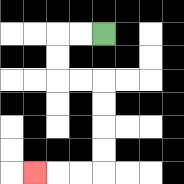{'start': '[4, 1]', 'end': '[1, 7]', 'path_directions': 'L,L,D,D,R,R,D,D,D,D,L,L,L', 'path_coordinates': '[[4, 1], [3, 1], [2, 1], [2, 2], [2, 3], [3, 3], [4, 3], [4, 4], [4, 5], [4, 6], [4, 7], [3, 7], [2, 7], [1, 7]]'}